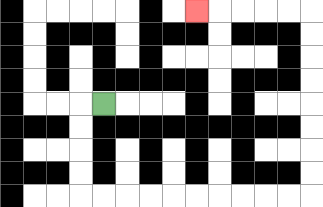{'start': '[4, 4]', 'end': '[8, 0]', 'path_directions': 'L,D,D,D,D,R,R,R,R,R,R,R,R,R,R,U,U,U,U,U,U,U,U,L,L,L,L,L', 'path_coordinates': '[[4, 4], [3, 4], [3, 5], [3, 6], [3, 7], [3, 8], [4, 8], [5, 8], [6, 8], [7, 8], [8, 8], [9, 8], [10, 8], [11, 8], [12, 8], [13, 8], [13, 7], [13, 6], [13, 5], [13, 4], [13, 3], [13, 2], [13, 1], [13, 0], [12, 0], [11, 0], [10, 0], [9, 0], [8, 0]]'}